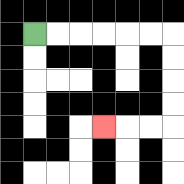{'start': '[1, 1]', 'end': '[4, 5]', 'path_directions': 'R,R,R,R,R,R,D,D,D,D,L,L,L', 'path_coordinates': '[[1, 1], [2, 1], [3, 1], [4, 1], [5, 1], [6, 1], [7, 1], [7, 2], [7, 3], [7, 4], [7, 5], [6, 5], [5, 5], [4, 5]]'}